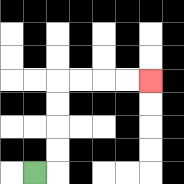{'start': '[1, 7]', 'end': '[6, 3]', 'path_directions': 'R,U,U,U,U,R,R,R,R', 'path_coordinates': '[[1, 7], [2, 7], [2, 6], [2, 5], [2, 4], [2, 3], [3, 3], [4, 3], [5, 3], [6, 3]]'}